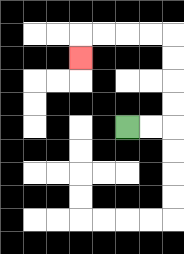{'start': '[5, 5]', 'end': '[3, 2]', 'path_directions': 'R,R,U,U,U,U,L,L,L,L,D', 'path_coordinates': '[[5, 5], [6, 5], [7, 5], [7, 4], [7, 3], [7, 2], [7, 1], [6, 1], [5, 1], [4, 1], [3, 1], [3, 2]]'}